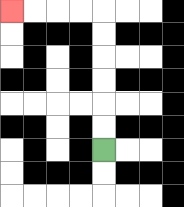{'start': '[4, 6]', 'end': '[0, 0]', 'path_directions': 'U,U,U,U,U,U,L,L,L,L', 'path_coordinates': '[[4, 6], [4, 5], [4, 4], [4, 3], [4, 2], [4, 1], [4, 0], [3, 0], [2, 0], [1, 0], [0, 0]]'}